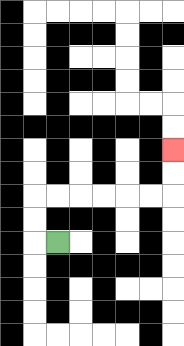{'start': '[2, 10]', 'end': '[7, 6]', 'path_directions': 'L,U,U,R,R,R,R,R,R,U,U', 'path_coordinates': '[[2, 10], [1, 10], [1, 9], [1, 8], [2, 8], [3, 8], [4, 8], [5, 8], [6, 8], [7, 8], [7, 7], [7, 6]]'}